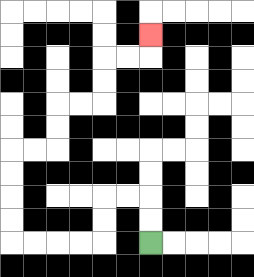{'start': '[6, 10]', 'end': '[6, 1]', 'path_directions': 'U,U,L,L,D,D,L,L,L,L,U,U,U,U,R,R,U,U,R,R,U,U,R,R,U', 'path_coordinates': '[[6, 10], [6, 9], [6, 8], [5, 8], [4, 8], [4, 9], [4, 10], [3, 10], [2, 10], [1, 10], [0, 10], [0, 9], [0, 8], [0, 7], [0, 6], [1, 6], [2, 6], [2, 5], [2, 4], [3, 4], [4, 4], [4, 3], [4, 2], [5, 2], [6, 2], [6, 1]]'}